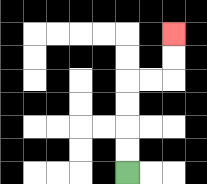{'start': '[5, 7]', 'end': '[7, 1]', 'path_directions': 'U,U,U,U,R,R,U,U', 'path_coordinates': '[[5, 7], [5, 6], [5, 5], [5, 4], [5, 3], [6, 3], [7, 3], [7, 2], [7, 1]]'}